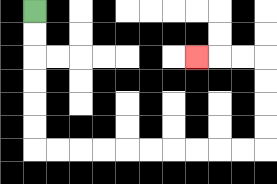{'start': '[1, 0]', 'end': '[8, 2]', 'path_directions': 'D,D,D,D,D,D,R,R,R,R,R,R,R,R,R,R,U,U,U,U,L,L,L', 'path_coordinates': '[[1, 0], [1, 1], [1, 2], [1, 3], [1, 4], [1, 5], [1, 6], [2, 6], [3, 6], [4, 6], [5, 6], [6, 6], [7, 6], [8, 6], [9, 6], [10, 6], [11, 6], [11, 5], [11, 4], [11, 3], [11, 2], [10, 2], [9, 2], [8, 2]]'}